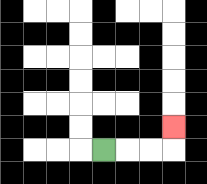{'start': '[4, 6]', 'end': '[7, 5]', 'path_directions': 'R,R,R,U', 'path_coordinates': '[[4, 6], [5, 6], [6, 6], [7, 6], [7, 5]]'}